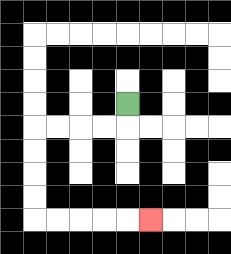{'start': '[5, 4]', 'end': '[6, 9]', 'path_directions': 'D,L,L,L,L,D,D,D,D,R,R,R,R,R', 'path_coordinates': '[[5, 4], [5, 5], [4, 5], [3, 5], [2, 5], [1, 5], [1, 6], [1, 7], [1, 8], [1, 9], [2, 9], [3, 9], [4, 9], [5, 9], [6, 9]]'}